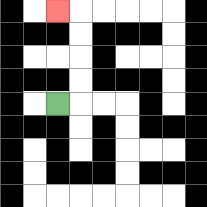{'start': '[2, 4]', 'end': '[2, 0]', 'path_directions': 'R,U,U,U,U,L', 'path_coordinates': '[[2, 4], [3, 4], [3, 3], [3, 2], [3, 1], [3, 0], [2, 0]]'}